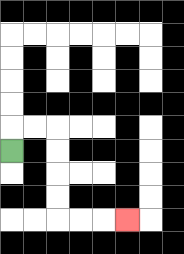{'start': '[0, 6]', 'end': '[5, 9]', 'path_directions': 'U,R,R,D,D,D,D,R,R,R', 'path_coordinates': '[[0, 6], [0, 5], [1, 5], [2, 5], [2, 6], [2, 7], [2, 8], [2, 9], [3, 9], [4, 9], [5, 9]]'}